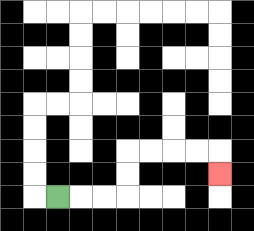{'start': '[2, 8]', 'end': '[9, 7]', 'path_directions': 'R,R,R,U,U,R,R,R,R,D', 'path_coordinates': '[[2, 8], [3, 8], [4, 8], [5, 8], [5, 7], [5, 6], [6, 6], [7, 6], [8, 6], [9, 6], [9, 7]]'}